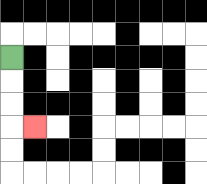{'start': '[0, 2]', 'end': '[1, 5]', 'path_directions': 'D,D,D,R', 'path_coordinates': '[[0, 2], [0, 3], [0, 4], [0, 5], [1, 5]]'}